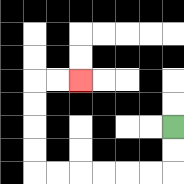{'start': '[7, 5]', 'end': '[3, 3]', 'path_directions': 'D,D,L,L,L,L,L,L,U,U,U,U,R,R', 'path_coordinates': '[[7, 5], [7, 6], [7, 7], [6, 7], [5, 7], [4, 7], [3, 7], [2, 7], [1, 7], [1, 6], [1, 5], [1, 4], [1, 3], [2, 3], [3, 3]]'}